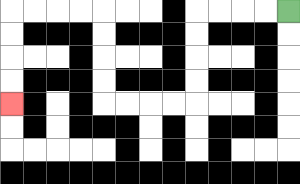{'start': '[12, 0]', 'end': '[0, 4]', 'path_directions': 'L,L,L,L,D,D,D,D,L,L,L,L,U,U,U,U,L,L,L,L,D,D,D,D', 'path_coordinates': '[[12, 0], [11, 0], [10, 0], [9, 0], [8, 0], [8, 1], [8, 2], [8, 3], [8, 4], [7, 4], [6, 4], [5, 4], [4, 4], [4, 3], [4, 2], [4, 1], [4, 0], [3, 0], [2, 0], [1, 0], [0, 0], [0, 1], [0, 2], [0, 3], [0, 4]]'}